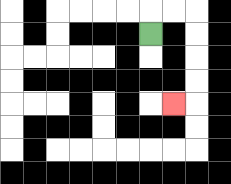{'start': '[6, 1]', 'end': '[7, 4]', 'path_directions': 'U,R,R,D,D,D,D,L', 'path_coordinates': '[[6, 1], [6, 0], [7, 0], [8, 0], [8, 1], [8, 2], [8, 3], [8, 4], [7, 4]]'}